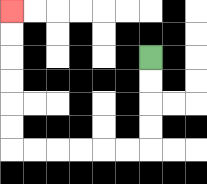{'start': '[6, 2]', 'end': '[0, 0]', 'path_directions': 'D,D,D,D,L,L,L,L,L,L,U,U,U,U,U,U', 'path_coordinates': '[[6, 2], [6, 3], [6, 4], [6, 5], [6, 6], [5, 6], [4, 6], [3, 6], [2, 6], [1, 6], [0, 6], [0, 5], [0, 4], [0, 3], [0, 2], [0, 1], [0, 0]]'}